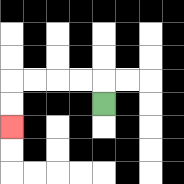{'start': '[4, 4]', 'end': '[0, 5]', 'path_directions': 'U,L,L,L,L,D,D', 'path_coordinates': '[[4, 4], [4, 3], [3, 3], [2, 3], [1, 3], [0, 3], [0, 4], [0, 5]]'}